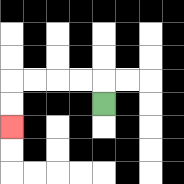{'start': '[4, 4]', 'end': '[0, 5]', 'path_directions': 'U,L,L,L,L,D,D', 'path_coordinates': '[[4, 4], [4, 3], [3, 3], [2, 3], [1, 3], [0, 3], [0, 4], [0, 5]]'}